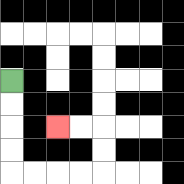{'start': '[0, 3]', 'end': '[2, 5]', 'path_directions': 'D,D,D,D,R,R,R,R,U,U,L,L', 'path_coordinates': '[[0, 3], [0, 4], [0, 5], [0, 6], [0, 7], [1, 7], [2, 7], [3, 7], [4, 7], [4, 6], [4, 5], [3, 5], [2, 5]]'}